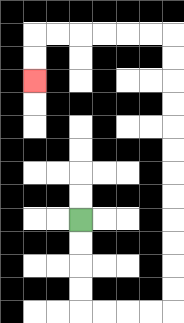{'start': '[3, 9]', 'end': '[1, 3]', 'path_directions': 'D,D,D,D,R,R,R,R,U,U,U,U,U,U,U,U,U,U,U,U,L,L,L,L,L,L,D,D', 'path_coordinates': '[[3, 9], [3, 10], [3, 11], [3, 12], [3, 13], [4, 13], [5, 13], [6, 13], [7, 13], [7, 12], [7, 11], [7, 10], [7, 9], [7, 8], [7, 7], [7, 6], [7, 5], [7, 4], [7, 3], [7, 2], [7, 1], [6, 1], [5, 1], [4, 1], [3, 1], [2, 1], [1, 1], [1, 2], [1, 3]]'}